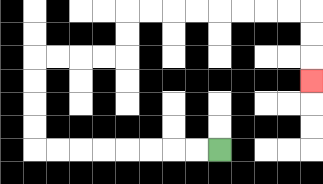{'start': '[9, 6]', 'end': '[13, 3]', 'path_directions': 'L,L,L,L,L,L,L,L,U,U,U,U,R,R,R,R,U,U,R,R,R,R,R,R,R,R,D,D,D', 'path_coordinates': '[[9, 6], [8, 6], [7, 6], [6, 6], [5, 6], [4, 6], [3, 6], [2, 6], [1, 6], [1, 5], [1, 4], [1, 3], [1, 2], [2, 2], [3, 2], [4, 2], [5, 2], [5, 1], [5, 0], [6, 0], [7, 0], [8, 0], [9, 0], [10, 0], [11, 0], [12, 0], [13, 0], [13, 1], [13, 2], [13, 3]]'}